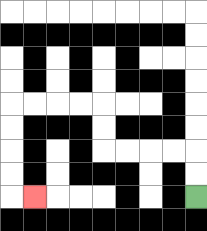{'start': '[8, 8]', 'end': '[1, 8]', 'path_directions': 'U,U,L,L,L,L,U,U,L,L,L,L,D,D,D,D,R', 'path_coordinates': '[[8, 8], [8, 7], [8, 6], [7, 6], [6, 6], [5, 6], [4, 6], [4, 5], [4, 4], [3, 4], [2, 4], [1, 4], [0, 4], [0, 5], [0, 6], [0, 7], [0, 8], [1, 8]]'}